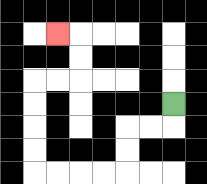{'start': '[7, 4]', 'end': '[2, 1]', 'path_directions': 'D,L,L,D,D,L,L,L,L,U,U,U,U,R,R,U,U,L', 'path_coordinates': '[[7, 4], [7, 5], [6, 5], [5, 5], [5, 6], [5, 7], [4, 7], [3, 7], [2, 7], [1, 7], [1, 6], [1, 5], [1, 4], [1, 3], [2, 3], [3, 3], [3, 2], [3, 1], [2, 1]]'}